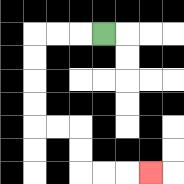{'start': '[4, 1]', 'end': '[6, 7]', 'path_directions': 'L,L,L,D,D,D,D,R,R,D,D,R,R,R', 'path_coordinates': '[[4, 1], [3, 1], [2, 1], [1, 1], [1, 2], [1, 3], [1, 4], [1, 5], [2, 5], [3, 5], [3, 6], [3, 7], [4, 7], [5, 7], [6, 7]]'}